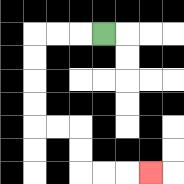{'start': '[4, 1]', 'end': '[6, 7]', 'path_directions': 'L,L,L,D,D,D,D,R,R,D,D,R,R,R', 'path_coordinates': '[[4, 1], [3, 1], [2, 1], [1, 1], [1, 2], [1, 3], [1, 4], [1, 5], [2, 5], [3, 5], [3, 6], [3, 7], [4, 7], [5, 7], [6, 7]]'}